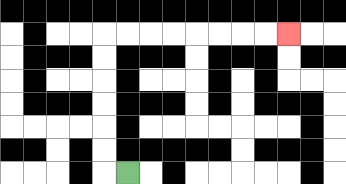{'start': '[5, 7]', 'end': '[12, 1]', 'path_directions': 'L,U,U,U,U,U,U,R,R,R,R,R,R,R,R', 'path_coordinates': '[[5, 7], [4, 7], [4, 6], [4, 5], [4, 4], [4, 3], [4, 2], [4, 1], [5, 1], [6, 1], [7, 1], [8, 1], [9, 1], [10, 1], [11, 1], [12, 1]]'}